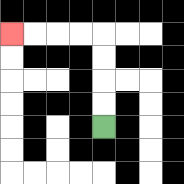{'start': '[4, 5]', 'end': '[0, 1]', 'path_directions': 'U,U,U,U,L,L,L,L', 'path_coordinates': '[[4, 5], [4, 4], [4, 3], [4, 2], [4, 1], [3, 1], [2, 1], [1, 1], [0, 1]]'}